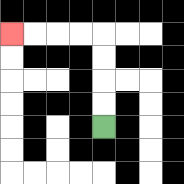{'start': '[4, 5]', 'end': '[0, 1]', 'path_directions': 'U,U,U,U,L,L,L,L', 'path_coordinates': '[[4, 5], [4, 4], [4, 3], [4, 2], [4, 1], [3, 1], [2, 1], [1, 1], [0, 1]]'}